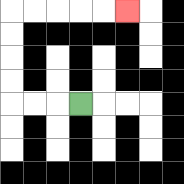{'start': '[3, 4]', 'end': '[5, 0]', 'path_directions': 'L,L,L,U,U,U,U,R,R,R,R,R', 'path_coordinates': '[[3, 4], [2, 4], [1, 4], [0, 4], [0, 3], [0, 2], [0, 1], [0, 0], [1, 0], [2, 0], [3, 0], [4, 0], [5, 0]]'}